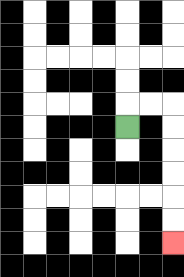{'start': '[5, 5]', 'end': '[7, 10]', 'path_directions': 'U,R,R,D,D,D,D,D,D', 'path_coordinates': '[[5, 5], [5, 4], [6, 4], [7, 4], [7, 5], [7, 6], [7, 7], [7, 8], [7, 9], [7, 10]]'}